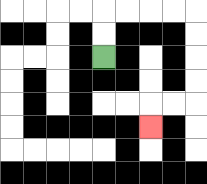{'start': '[4, 2]', 'end': '[6, 5]', 'path_directions': 'U,U,R,R,R,R,D,D,D,D,L,L,D', 'path_coordinates': '[[4, 2], [4, 1], [4, 0], [5, 0], [6, 0], [7, 0], [8, 0], [8, 1], [8, 2], [8, 3], [8, 4], [7, 4], [6, 4], [6, 5]]'}